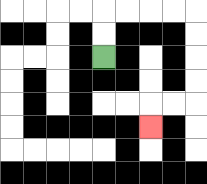{'start': '[4, 2]', 'end': '[6, 5]', 'path_directions': 'U,U,R,R,R,R,D,D,D,D,L,L,D', 'path_coordinates': '[[4, 2], [4, 1], [4, 0], [5, 0], [6, 0], [7, 0], [8, 0], [8, 1], [8, 2], [8, 3], [8, 4], [7, 4], [6, 4], [6, 5]]'}